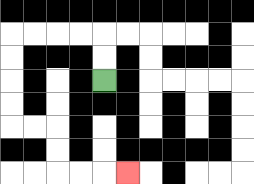{'start': '[4, 3]', 'end': '[5, 7]', 'path_directions': 'U,U,L,L,L,L,D,D,D,D,R,R,D,D,R,R,R', 'path_coordinates': '[[4, 3], [4, 2], [4, 1], [3, 1], [2, 1], [1, 1], [0, 1], [0, 2], [0, 3], [0, 4], [0, 5], [1, 5], [2, 5], [2, 6], [2, 7], [3, 7], [4, 7], [5, 7]]'}